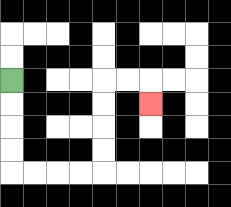{'start': '[0, 3]', 'end': '[6, 4]', 'path_directions': 'D,D,D,D,R,R,R,R,U,U,U,U,R,R,D', 'path_coordinates': '[[0, 3], [0, 4], [0, 5], [0, 6], [0, 7], [1, 7], [2, 7], [3, 7], [4, 7], [4, 6], [4, 5], [4, 4], [4, 3], [5, 3], [6, 3], [6, 4]]'}